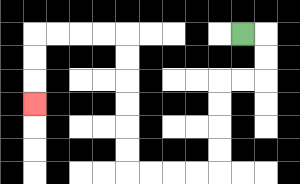{'start': '[10, 1]', 'end': '[1, 4]', 'path_directions': 'R,D,D,L,L,D,D,D,D,L,L,L,L,U,U,U,U,U,U,L,L,L,L,D,D,D', 'path_coordinates': '[[10, 1], [11, 1], [11, 2], [11, 3], [10, 3], [9, 3], [9, 4], [9, 5], [9, 6], [9, 7], [8, 7], [7, 7], [6, 7], [5, 7], [5, 6], [5, 5], [5, 4], [5, 3], [5, 2], [5, 1], [4, 1], [3, 1], [2, 1], [1, 1], [1, 2], [1, 3], [1, 4]]'}